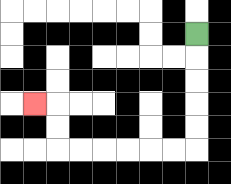{'start': '[8, 1]', 'end': '[1, 4]', 'path_directions': 'D,D,D,D,D,L,L,L,L,L,L,U,U,L', 'path_coordinates': '[[8, 1], [8, 2], [8, 3], [8, 4], [8, 5], [8, 6], [7, 6], [6, 6], [5, 6], [4, 6], [3, 6], [2, 6], [2, 5], [2, 4], [1, 4]]'}